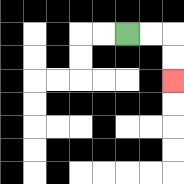{'start': '[5, 1]', 'end': '[7, 3]', 'path_directions': 'R,R,D,D', 'path_coordinates': '[[5, 1], [6, 1], [7, 1], [7, 2], [7, 3]]'}